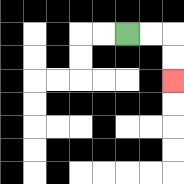{'start': '[5, 1]', 'end': '[7, 3]', 'path_directions': 'R,R,D,D', 'path_coordinates': '[[5, 1], [6, 1], [7, 1], [7, 2], [7, 3]]'}